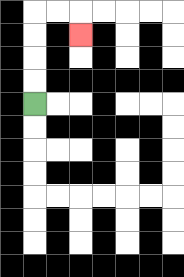{'start': '[1, 4]', 'end': '[3, 1]', 'path_directions': 'U,U,U,U,R,R,D', 'path_coordinates': '[[1, 4], [1, 3], [1, 2], [1, 1], [1, 0], [2, 0], [3, 0], [3, 1]]'}